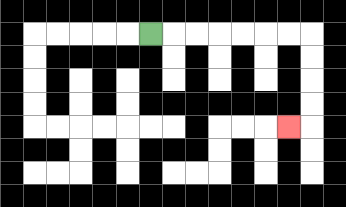{'start': '[6, 1]', 'end': '[12, 5]', 'path_directions': 'R,R,R,R,R,R,R,D,D,D,D,L', 'path_coordinates': '[[6, 1], [7, 1], [8, 1], [9, 1], [10, 1], [11, 1], [12, 1], [13, 1], [13, 2], [13, 3], [13, 4], [13, 5], [12, 5]]'}